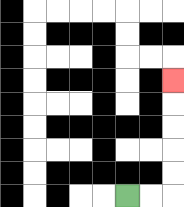{'start': '[5, 8]', 'end': '[7, 3]', 'path_directions': 'R,R,U,U,U,U,U', 'path_coordinates': '[[5, 8], [6, 8], [7, 8], [7, 7], [7, 6], [7, 5], [7, 4], [7, 3]]'}